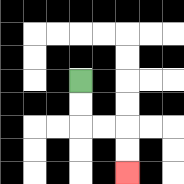{'start': '[3, 3]', 'end': '[5, 7]', 'path_directions': 'D,D,R,R,D,D', 'path_coordinates': '[[3, 3], [3, 4], [3, 5], [4, 5], [5, 5], [5, 6], [5, 7]]'}